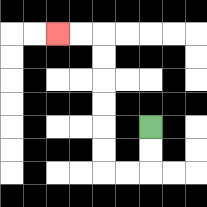{'start': '[6, 5]', 'end': '[2, 1]', 'path_directions': 'D,D,L,L,U,U,U,U,U,U,L,L', 'path_coordinates': '[[6, 5], [6, 6], [6, 7], [5, 7], [4, 7], [4, 6], [4, 5], [4, 4], [4, 3], [4, 2], [4, 1], [3, 1], [2, 1]]'}